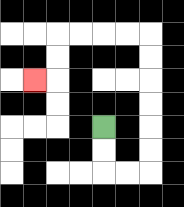{'start': '[4, 5]', 'end': '[1, 3]', 'path_directions': 'D,D,R,R,U,U,U,U,U,U,L,L,L,L,D,D,L', 'path_coordinates': '[[4, 5], [4, 6], [4, 7], [5, 7], [6, 7], [6, 6], [6, 5], [6, 4], [6, 3], [6, 2], [6, 1], [5, 1], [4, 1], [3, 1], [2, 1], [2, 2], [2, 3], [1, 3]]'}